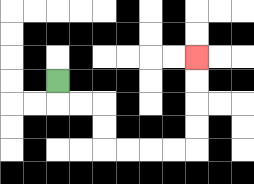{'start': '[2, 3]', 'end': '[8, 2]', 'path_directions': 'D,R,R,D,D,R,R,R,R,U,U,U,U', 'path_coordinates': '[[2, 3], [2, 4], [3, 4], [4, 4], [4, 5], [4, 6], [5, 6], [6, 6], [7, 6], [8, 6], [8, 5], [8, 4], [8, 3], [8, 2]]'}